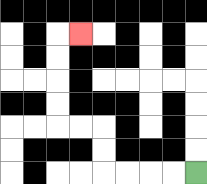{'start': '[8, 7]', 'end': '[3, 1]', 'path_directions': 'L,L,L,L,U,U,L,L,U,U,U,U,R', 'path_coordinates': '[[8, 7], [7, 7], [6, 7], [5, 7], [4, 7], [4, 6], [4, 5], [3, 5], [2, 5], [2, 4], [2, 3], [2, 2], [2, 1], [3, 1]]'}